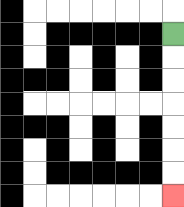{'start': '[7, 1]', 'end': '[7, 8]', 'path_directions': 'D,D,D,D,D,D,D', 'path_coordinates': '[[7, 1], [7, 2], [7, 3], [7, 4], [7, 5], [7, 6], [7, 7], [7, 8]]'}